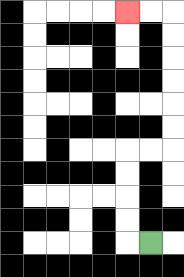{'start': '[6, 10]', 'end': '[5, 0]', 'path_directions': 'L,U,U,U,U,R,R,U,U,U,U,U,U,L,L', 'path_coordinates': '[[6, 10], [5, 10], [5, 9], [5, 8], [5, 7], [5, 6], [6, 6], [7, 6], [7, 5], [7, 4], [7, 3], [7, 2], [7, 1], [7, 0], [6, 0], [5, 0]]'}